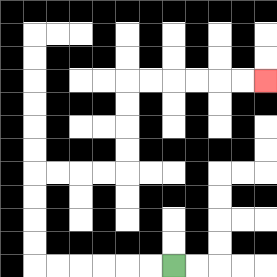{'start': '[7, 11]', 'end': '[11, 3]', 'path_directions': 'L,L,L,L,L,L,U,U,U,U,R,R,R,R,U,U,U,U,R,R,R,R,R,R', 'path_coordinates': '[[7, 11], [6, 11], [5, 11], [4, 11], [3, 11], [2, 11], [1, 11], [1, 10], [1, 9], [1, 8], [1, 7], [2, 7], [3, 7], [4, 7], [5, 7], [5, 6], [5, 5], [5, 4], [5, 3], [6, 3], [7, 3], [8, 3], [9, 3], [10, 3], [11, 3]]'}